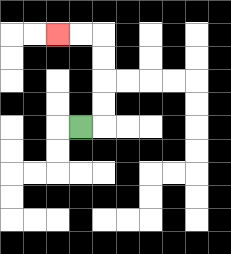{'start': '[3, 5]', 'end': '[2, 1]', 'path_directions': 'R,U,U,U,U,L,L', 'path_coordinates': '[[3, 5], [4, 5], [4, 4], [4, 3], [4, 2], [4, 1], [3, 1], [2, 1]]'}